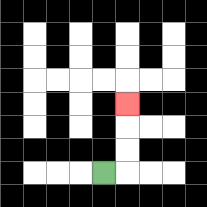{'start': '[4, 7]', 'end': '[5, 4]', 'path_directions': 'R,U,U,U', 'path_coordinates': '[[4, 7], [5, 7], [5, 6], [5, 5], [5, 4]]'}